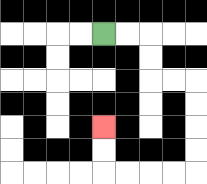{'start': '[4, 1]', 'end': '[4, 5]', 'path_directions': 'R,R,D,D,R,R,D,D,D,D,L,L,L,L,U,U', 'path_coordinates': '[[4, 1], [5, 1], [6, 1], [6, 2], [6, 3], [7, 3], [8, 3], [8, 4], [8, 5], [8, 6], [8, 7], [7, 7], [6, 7], [5, 7], [4, 7], [4, 6], [4, 5]]'}